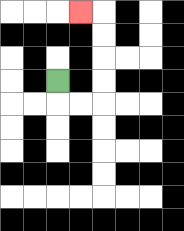{'start': '[2, 3]', 'end': '[3, 0]', 'path_directions': 'D,R,R,U,U,U,U,L', 'path_coordinates': '[[2, 3], [2, 4], [3, 4], [4, 4], [4, 3], [4, 2], [4, 1], [4, 0], [3, 0]]'}